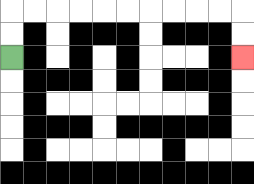{'start': '[0, 2]', 'end': '[10, 2]', 'path_directions': 'U,U,R,R,R,R,R,R,R,R,R,R,D,D', 'path_coordinates': '[[0, 2], [0, 1], [0, 0], [1, 0], [2, 0], [3, 0], [4, 0], [5, 0], [6, 0], [7, 0], [8, 0], [9, 0], [10, 0], [10, 1], [10, 2]]'}